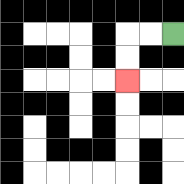{'start': '[7, 1]', 'end': '[5, 3]', 'path_directions': 'L,L,D,D', 'path_coordinates': '[[7, 1], [6, 1], [5, 1], [5, 2], [5, 3]]'}